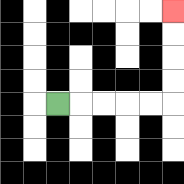{'start': '[2, 4]', 'end': '[7, 0]', 'path_directions': 'R,R,R,R,R,U,U,U,U', 'path_coordinates': '[[2, 4], [3, 4], [4, 4], [5, 4], [6, 4], [7, 4], [7, 3], [7, 2], [7, 1], [7, 0]]'}